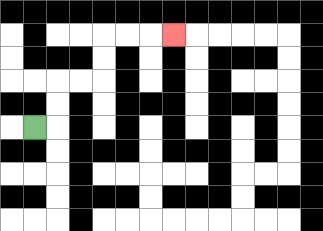{'start': '[1, 5]', 'end': '[7, 1]', 'path_directions': 'R,U,U,R,R,U,U,R,R,R', 'path_coordinates': '[[1, 5], [2, 5], [2, 4], [2, 3], [3, 3], [4, 3], [4, 2], [4, 1], [5, 1], [6, 1], [7, 1]]'}